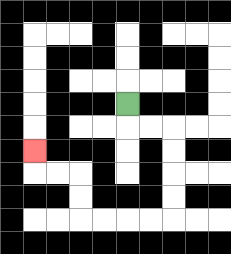{'start': '[5, 4]', 'end': '[1, 6]', 'path_directions': 'D,R,R,D,D,D,D,L,L,L,L,U,U,L,L,U', 'path_coordinates': '[[5, 4], [5, 5], [6, 5], [7, 5], [7, 6], [7, 7], [7, 8], [7, 9], [6, 9], [5, 9], [4, 9], [3, 9], [3, 8], [3, 7], [2, 7], [1, 7], [1, 6]]'}